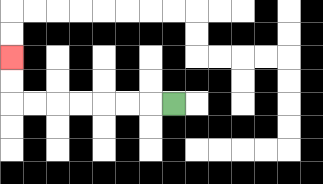{'start': '[7, 4]', 'end': '[0, 2]', 'path_directions': 'L,L,L,L,L,L,L,U,U', 'path_coordinates': '[[7, 4], [6, 4], [5, 4], [4, 4], [3, 4], [2, 4], [1, 4], [0, 4], [0, 3], [0, 2]]'}